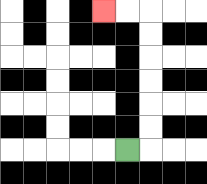{'start': '[5, 6]', 'end': '[4, 0]', 'path_directions': 'R,U,U,U,U,U,U,L,L', 'path_coordinates': '[[5, 6], [6, 6], [6, 5], [6, 4], [6, 3], [6, 2], [6, 1], [6, 0], [5, 0], [4, 0]]'}